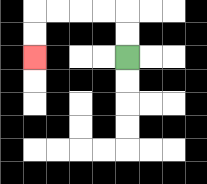{'start': '[5, 2]', 'end': '[1, 2]', 'path_directions': 'U,U,L,L,L,L,D,D', 'path_coordinates': '[[5, 2], [5, 1], [5, 0], [4, 0], [3, 0], [2, 0], [1, 0], [1, 1], [1, 2]]'}